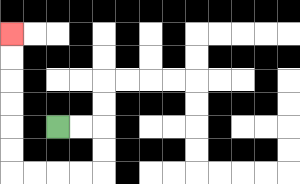{'start': '[2, 5]', 'end': '[0, 1]', 'path_directions': 'R,R,D,D,L,L,L,L,U,U,U,U,U,U', 'path_coordinates': '[[2, 5], [3, 5], [4, 5], [4, 6], [4, 7], [3, 7], [2, 7], [1, 7], [0, 7], [0, 6], [0, 5], [0, 4], [0, 3], [0, 2], [0, 1]]'}